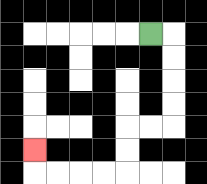{'start': '[6, 1]', 'end': '[1, 6]', 'path_directions': 'R,D,D,D,D,L,L,D,D,L,L,L,L,U', 'path_coordinates': '[[6, 1], [7, 1], [7, 2], [7, 3], [7, 4], [7, 5], [6, 5], [5, 5], [5, 6], [5, 7], [4, 7], [3, 7], [2, 7], [1, 7], [1, 6]]'}